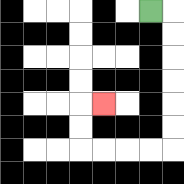{'start': '[6, 0]', 'end': '[4, 4]', 'path_directions': 'R,D,D,D,D,D,D,L,L,L,L,U,U,R', 'path_coordinates': '[[6, 0], [7, 0], [7, 1], [7, 2], [7, 3], [7, 4], [7, 5], [7, 6], [6, 6], [5, 6], [4, 6], [3, 6], [3, 5], [3, 4], [4, 4]]'}